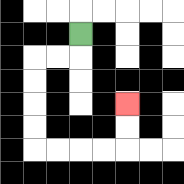{'start': '[3, 1]', 'end': '[5, 4]', 'path_directions': 'D,L,L,D,D,D,D,R,R,R,R,U,U', 'path_coordinates': '[[3, 1], [3, 2], [2, 2], [1, 2], [1, 3], [1, 4], [1, 5], [1, 6], [2, 6], [3, 6], [4, 6], [5, 6], [5, 5], [5, 4]]'}